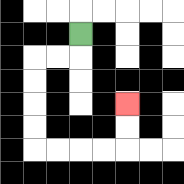{'start': '[3, 1]', 'end': '[5, 4]', 'path_directions': 'D,L,L,D,D,D,D,R,R,R,R,U,U', 'path_coordinates': '[[3, 1], [3, 2], [2, 2], [1, 2], [1, 3], [1, 4], [1, 5], [1, 6], [2, 6], [3, 6], [4, 6], [5, 6], [5, 5], [5, 4]]'}